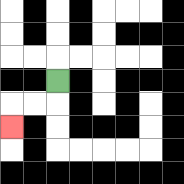{'start': '[2, 3]', 'end': '[0, 5]', 'path_directions': 'D,L,L,D', 'path_coordinates': '[[2, 3], [2, 4], [1, 4], [0, 4], [0, 5]]'}